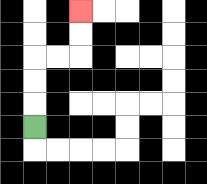{'start': '[1, 5]', 'end': '[3, 0]', 'path_directions': 'U,U,U,R,R,U,U', 'path_coordinates': '[[1, 5], [1, 4], [1, 3], [1, 2], [2, 2], [3, 2], [3, 1], [3, 0]]'}